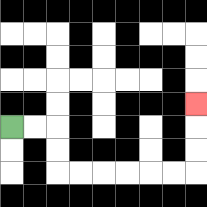{'start': '[0, 5]', 'end': '[8, 4]', 'path_directions': 'R,R,D,D,R,R,R,R,R,R,U,U,U', 'path_coordinates': '[[0, 5], [1, 5], [2, 5], [2, 6], [2, 7], [3, 7], [4, 7], [5, 7], [6, 7], [7, 7], [8, 7], [8, 6], [8, 5], [8, 4]]'}